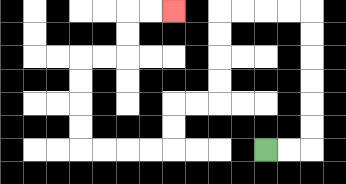{'start': '[11, 6]', 'end': '[7, 0]', 'path_directions': 'R,R,U,U,U,U,U,U,L,L,L,L,D,D,D,D,L,L,D,D,L,L,L,L,U,U,U,U,R,R,U,U,R,R', 'path_coordinates': '[[11, 6], [12, 6], [13, 6], [13, 5], [13, 4], [13, 3], [13, 2], [13, 1], [13, 0], [12, 0], [11, 0], [10, 0], [9, 0], [9, 1], [9, 2], [9, 3], [9, 4], [8, 4], [7, 4], [7, 5], [7, 6], [6, 6], [5, 6], [4, 6], [3, 6], [3, 5], [3, 4], [3, 3], [3, 2], [4, 2], [5, 2], [5, 1], [5, 0], [6, 0], [7, 0]]'}